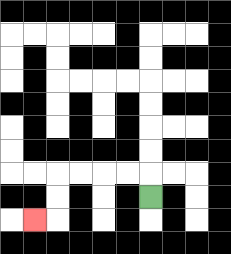{'start': '[6, 8]', 'end': '[1, 9]', 'path_directions': 'U,L,L,L,L,D,D,L', 'path_coordinates': '[[6, 8], [6, 7], [5, 7], [4, 7], [3, 7], [2, 7], [2, 8], [2, 9], [1, 9]]'}